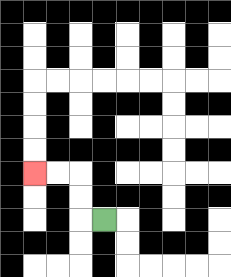{'start': '[4, 9]', 'end': '[1, 7]', 'path_directions': 'L,U,U,L,L', 'path_coordinates': '[[4, 9], [3, 9], [3, 8], [3, 7], [2, 7], [1, 7]]'}